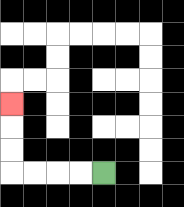{'start': '[4, 7]', 'end': '[0, 4]', 'path_directions': 'L,L,L,L,U,U,U', 'path_coordinates': '[[4, 7], [3, 7], [2, 7], [1, 7], [0, 7], [0, 6], [0, 5], [0, 4]]'}